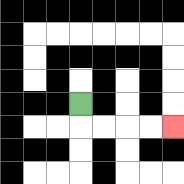{'start': '[3, 4]', 'end': '[7, 5]', 'path_directions': 'D,R,R,R,R', 'path_coordinates': '[[3, 4], [3, 5], [4, 5], [5, 5], [6, 5], [7, 5]]'}